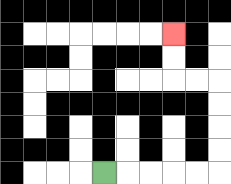{'start': '[4, 7]', 'end': '[7, 1]', 'path_directions': 'R,R,R,R,R,U,U,U,U,L,L,U,U', 'path_coordinates': '[[4, 7], [5, 7], [6, 7], [7, 7], [8, 7], [9, 7], [9, 6], [9, 5], [9, 4], [9, 3], [8, 3], [7, 3], [7, 2], [7, 1]]'}